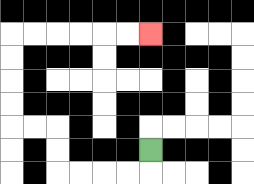{'start': '[6, 6]', 'end': '[6, 1]', 'path_directions': 'D,L,L,L,L,U,U,L,L,U,U,U,U,R,R,R,R,R,R', 'path_coordinates': '[[6, 6], [6, 7], [5, 7], [4, 7], [3, 7], [2, 7], [2, 6], [2, 5], [1, 5], [0, 5], [0, 4], [0, 3], [0, 2], [0, 1], [1, 1], [2, 1], [3, 1], [4, 1], [5, 1], [6, 1]]'}